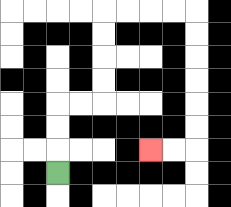{'start': '[2, 7]', 'end': '[6, 6]', 'path_directions': 'U,U,U,R,R,U,U,U,U,R,R,R,R,D,D,D,D,D,D,L,L', 'path_coordinates': '[[2, 7], [2, 6], [2, 5], [2, 4], [3, 4], [4, 4], [4, 3], [4, 2], [4, 1], [4, 0], [5, 0], [6, 0], [7, 0], [8, 0], [8, 1], [8, 2], [8, 3], [8, 4], [8, 5], [8, 6], [7, 6], [6, 6]]'}